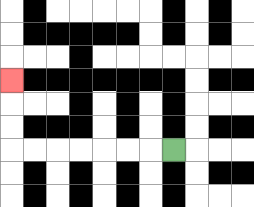{'start': '[7, 6]', 'end': '[0, 3]', 'path_directions': 'L,L,L,L,L,L,L,U,U,U', 'path_coordinates': '[[7, 6], [6, 6], [5, 6], [4, 6], [3, 6], [2, 6], [1, 6], [0, 6], [0, 5], [0, 4], [0, 3]]'}